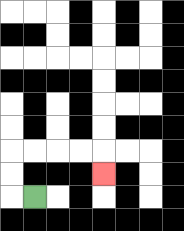{'start': '[1, 8]', 'end': '[4, 7]', 'path_directions': 'L,U,U,R,R,R,R,D', 'path_coordinates': '[[1, 8], [0, 8], [0, 7], [0, 6], [1, 6], [2, 6], [3, 6], [4, 6], [4, 7]]'}